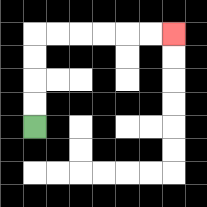{'start': '[1, 5]', 'end': '[7, 1]', 'path_directions': 'U,U,U,U,R,R,R,R,R,R', 'path_coordinates': '[[1, 5], [1, 4], [1, 3], [1, 2], [1, 1], [2, 1], [3, 1], [4, 1], [5, 1], [6, 1], [7, 1]]'}